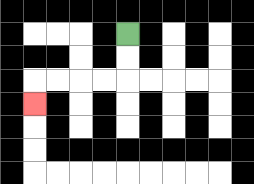{'start': '[5, 1]', 'end': '[1, 4]', 'path_directions': 'D,D,L,L,L,L,D', 'path_coordinates': '[[5, 1], [5, 2], [5, 3], [4, 3], [3, 3], [2, 3], [1, 3], [1, 4]]'}